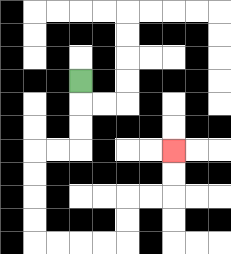{'start': '[3, 3]', 'end': '[7, 6]', 'path_directions': 'D,D,D,L,L,D,D,D,D,R,R,R,R,U,U,R,R,U,U', 'path_coordinates': '[[3, 3], [3, 4], [3, 5], [3, 6], [2, 6], [1, 6], [1, 7], [1, 8], [1, 9], [1, 10], [2, 10], [3, 10], [4, 10], [5, 10], [5, 9], [5, 8], [6, 8], [7, 8], [7, 7], [7, 6]]'}